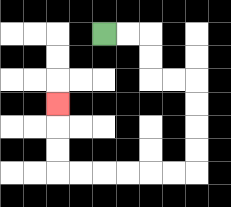{'start': '[4, 1]', 'end': '[2, 4]', 'path_directions': 'R,R,D,D,R,R,D,D,D,D,L,L,L,L,L,L,U,U,U', 'path_coordinates': '[[4, 1], [5, 1], [6, 1], [6, 2], [6, 3], [7, 3], [8, 3], [8, 4], [8, 5], [8, 6], [8, 7], [7, 7], [6, 7], [5, 7], [4, 7], [3, 7], [2, 7], [2, 6], [2, 5], [2, 4]]'}